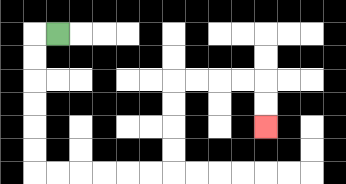{'start': '[2, 1]', 'end': '[11, 5]', 'path_directions': 'L,D,D,D,D,D,D,R,R,R,R,R,R,U,U,U,U,R,R,R,R,D,D', 'path_coordinates': '[[2, 1], [1, 1], [1, 2], [1, 3], [1, 4], [1, 5], [1, 6], [1, 7], [2, 7], [3, 7], [4, 7], [5, 7], [6, 7], [7, 7], [7, 6], [7, 5], [7, 4], [7, 3], [8, 3], [9, 3], [10, 3], [11, 3], [11, 4], [11, 5]]'}